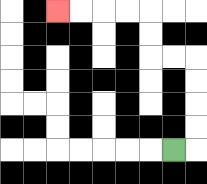{'start': '[7, 6]', 'end': '[2, 0]', 'path_directions': 'R,U,U,U,U,L,L,U,U,L,L,L,L', 'path_coordinates': '[[7, 6], [8, 6], [8, 5], [8, 4], [8, 3], [8, 2], [7, 2], [6, 2], [6, 1], [6, 0], [5, 0], [4, 0], [3, 0], [2, 0]]'}